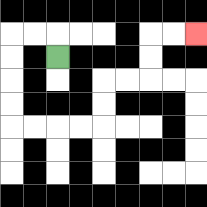{'start': '[2, 2]', 'end': '[8, 1]', 'path_directions': 'U,L,L,D,D,D,D,R,R,R,R,U,U,R,R,U,U,R,R', 'path_coordinates': '[[2, 2], [2, 1], [1, 1], [0, 1], [0, 2], [0, 3], [0, 4], [0, 5], [1, 5], [2, 5], [3, 5], [4, 5], [4, 4], [4, 3], [5, 3], [6, 3], [6, 2], [6, 1], [7, 1], [8, 1]]'}